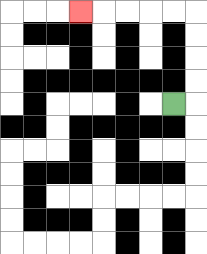{'start': '[7, 4]', 'end': '[3, 0]', 'path_directions': 'R,U,U,U,U,L,L,L,L,L', 'path_coordinates': '[[7, 4], [8, 4], [8, 3], [8, 2], [8, 1], [8, 0], [7, 0], [6, 0], [5, 0], [4, 0], [3, 0]]'}